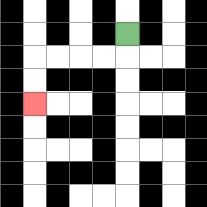{'start': '[5, 1]', 'end': '[1, 4]', 'path_directions': 'D,L,L,L,L,D,D', 'path_coordinates': '[[5, 1], [5, 2], [4, 2], [3, 2], [2, 2], [1, 2], [1, 3], [1, 4]]'}